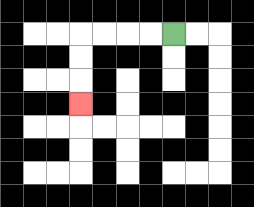{'start': '[7, 1]', 'end': '[3, 4]', 'path_directions': 'L,L,L,L,D,D,D', 'path_coordinates': '[[7, 1], [6, 1], [5, 1], [4, 1], [3, 1], [3, 2], [3, 3], [3, 4]]'}